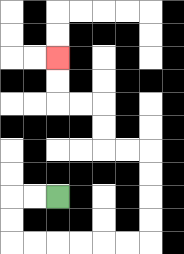{'start': '[2, 8]', 'end': '[2, 2]', 'path_directions': 'L,L,D,D,R,R,R,R,R,R,U,U,U,U,L,L,U,U,L,L,U,U', 'path_coordinates': '[[2, 8], [1, 8], [0, 8], [0, 9], [0, 10], [1, 10], [2, 10], [3, 10], [4, 10], [5, 10], [6, 10], [6, 9], [6, 8], [6, 7], [6, 6], [5, 6], [4, 6], [4, 5], [4, 4], [3, 4], [2, 4], [2, 3], [2, 2]]'}